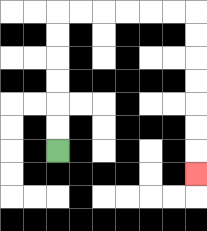{'start': '[2, 6]', 'end': '[8, 7]', 'path_directions': 'U,U,U,U,U,U,R,R,R,R,R,R,D,D,D,D,D,D,D', 'path_coordinates': '[[2, 6], [2, 5], [2, 4], [2, 3], [2, 2], [2, 1], [2, 0], [3, 0], [4, 0], [5, 0], [6, 0], [7, 0], [8, 0], [8, 1], [8, 2], [8, 3], [8, 4], [8, 5], [8, 6], [8, 7]]'}